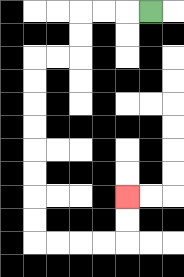{'start': '[6, 0]', 'end': '[5, 8]', 'path_directions': 'L,L,L,D,D,L,L,D,D,D,D,D,D,D,D,R,R,R,R,U,U', 'path_coordinates': '[[6, 0], [5, 0], [4, 0], [3, 0], [3, 1], [3, 2], [2, 2], [1, 2], [1, 3], [1, 4], [1, 5], [1, 6], [1, 7], [1, 8], [1, 9], [1, 10], [2, 10], [3, 10], [4, 10], [5, 10], [5, 9], [5, 8]]'}